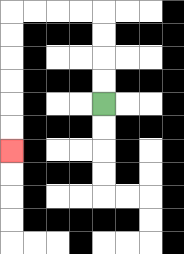{'start': '[4, 4]', 'end': '[0, 6]', 'path_directions': 'U,U,U,U,L,L,L,L,D,D,D,D,D,D', 'path_coordinates': '[[4, 4], [4, 3], [4, 2], [4, 1], [4, 0], [3, 0], [2, 0], [1, 0], [0, 0], [0, 1], [0, 2], [0, 3], [0, 4], [0, 5], [0, 6]]'}